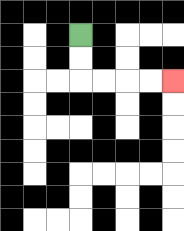{'start': '[3, 1]', 'end': '[7, 3]', 'path_directions': 'D,D,R,R,R,R', 'path_coordinates': '[[3, 1], [3, 2], [3, 3], [4, 3], [5, 3], [6, 3], [7, 3]]'}